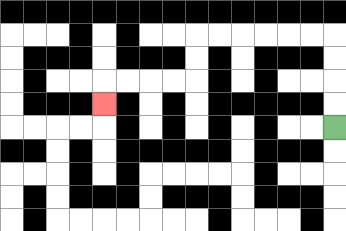{'start': '[14, 5]', 'end': '[4, 4]', 'path_directions': 'U,U,U,U,L,L,L,L,L,L,D,D,L,L,L,L,D', 'path_coordinates': '[[14, 5], [14, 4], [14, 3], [14, 2], [14, 1], [13, 1], [12, 1], [11, 1], [10, 1], [9, 1], [8, 1], [8, 2], [8, 3], [7, 3], [6, 3], [5, 3], [4, 3], [4, 4]]'}